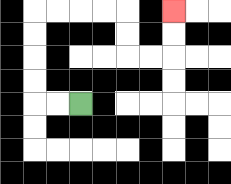{'start': '[3, 4]', 'end': '[7, 0]', 'path_directions': 'L,L,U,U,U,U,R,R,R,R,D,D,R,R,U,U', 'path_coordinates': '[[3, 4], [2, 4], [1, 4], [1, 3], [1, 2], [1, 1], [1, 0], [2, 0], [3, 0], [4, 0], [5, 0], [5, 1], [5, 2], [6, 2], [7, 2], [7, 1], [7, 0]]'}